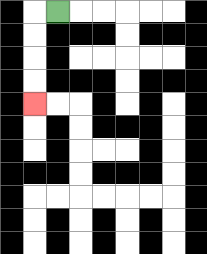{'start': '[2, 0]', 'end': '[1, 4]', 'path_directions': 'L,D,D,D,D', 'path_coordinates': '[[2, 0], [1, 0], [1, 1], [1, 2], [1, 3], [1, 4]]'}